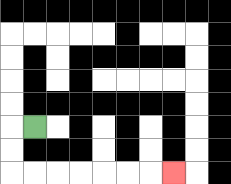{'start': '[1, 5]', 'end': '[7, 7]', 'path_directions': 'L,D,D,R,R,R,R,R,R,R', 'path_coordinates': '[[1, 5], [0, 5], [0, 6], [0, 7], [1, 7], [2, 7], [3, 7], [4, 7], [5, 7], [6, 7], [7, 7]]'}